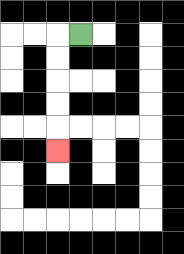{'start': '[3, 1]', 'end': '[2, 6]', 'path_directions': 'L,D,D,D,D,D', 'path_coordinates': '[[3, 1], [2, 1], [2, 2], [2, 3], [2, 4], [2, 5], [2, 6]]'}